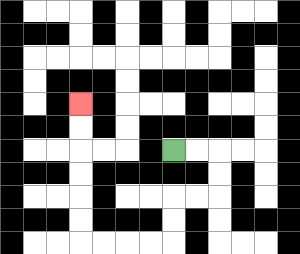{'start': '[7, 6]', 'end': '[3, 4]', 'path_directions': 'R,R,D,D,L,L,D,D,L,L,L,L,U,U,U,U,U,U', 'path_coordinates': '[[7, 6], [8, 6], [9, 6], [9, 7], [9, 8], [8, 8], [7, 8], [7, 9], [7, 10], [6, 10], [5, 10], [4, 10], [3, 10], [3, 9], [3, 8], [3, 7], [3, 6], [3, 5], [3, 4]]'}